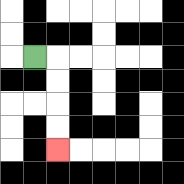{'start': '[1, 2]', 'end': '[2, 6]', 'path_directions': 'R,D,D,D,D', 'path_coordinates': '[[1, 2], [2, 2], [2, 3], [2, 4], [2, 5], [2, 6]]'}